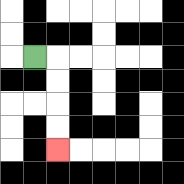{'start': '[1, 2]', 'end': '[2, 6]', 'path_directions': 'R,D,D,D,D', 'path_coordinates': '[[1, 2], [2, 2], [2, 3], [2, 4], [2, 5], [2, 6]]'}